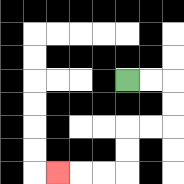{'start': '[5, 3]', 'end': '[2, 7]', 'path_directions': 'R,R,D,D,L,L,D,D,L,L,L', 'path_coordinates': '[[5, 3], [6, 3], [7, 3], [7, 4], [7, 5], [6, 5], [5, 5], [5, 6], [5, 7], [4, 7], [3, 7], [2, 7]]'}